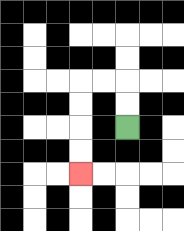{'start': '[5, 5]', 'end': '[3, 7]', 'path_directions': 'U,U,L,L,D,D,D,D', 'path_coordinates': '[[5, 5], [5, 4], [5, 3], [4, 3], [3, 3], [3, 4], [3, 5], [3, 6], [3, 7]]'}